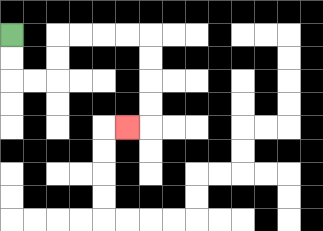{'start': '[0, 1]', 'end': '[5, 5]', 'path_directions': 'D,D,R,R,U,U,R,R,R,R,D,D,D,D,L', 'path_coordinates': '[[0, 1], [0, 2], [0, 3], [1, 3], [2, 3], [2, 2], [2, 1], [3, 1], [4, 1], [5, 1], [6, 1], [6, 2], [6, 3], [6, 4], [6, 5], [5, 5]]'}